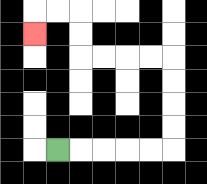{'start': '[2, 6]', 'end': '[1, 1]', 'path_directions': 'R,R,R,R,R,U,U,U,U,L,L,L,L,U,U,L,L,D', 'path_coordinates': '[[2, 6], [3, 6], [4, 6], [5, 6], [6, 6], [7, 6], [7, 5], [7, 4], [7, 3], [7, 2], [6, 2], [5, 2], [4, 2], [3, 2], [3, 1], [3, 0], [2, 0], [1, 0], [1, 1]]'}